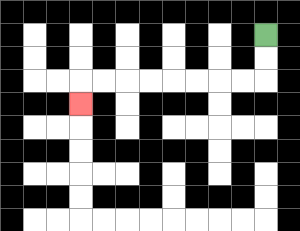{'start': '[11, 1]', 'end': '[3, 4]', 'path_directions': 'D,D,L,L,L,L,L,L,L,L,D', 'path_coordinates': '[[11, 1], [11, 2], [11, 3], [10, 3], [9, 3], [8, 3], [7, 3], [6, 3], [5, 3], [4, 3], [3, 3], [3, 4]]'}